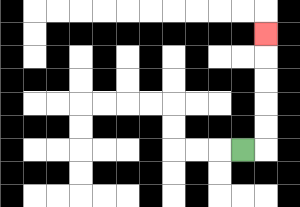{'start': '[10, 6]', 'end': '[11, 1]', 'path_directions': 'R,U,U,U,U,U', 'path_coordinates': '[[10, 6], [11, 6], [11, 5], [11, 4], [11, 3], [11, 2], [11, 1]]'}